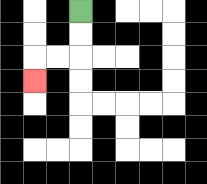{'start': '[3, 0]', 'end': '[1, 3]', 'path_directions': 'D,D,L,L,D', 'path_coordinates': '[[3, 0], [3, 1], [3, 2], [2, 2], [1, 2], [1, 3]]'}